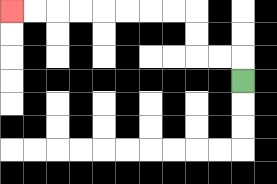{'start': '[10, 3]', 'end': '[0, 0]', 'path_directions': 'U,L,L,U,U,L,L,L,L,L,L,L,L', 'path_coordinates': '[[10, 3], [10, 2], [9, 2], [8, 2], [8, 1], [8, 0], [7, 0], [6, 0], [5, 0], [4, 0], [3, 0], [2, 0], [1, 0], [0, 0]]'}